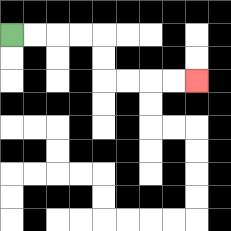{'start': '[0, 1]', 'end': '[8, 3]', 'path_directions': 'R,R,R,R,D,D,R,R,R,R', 'path_coordinates': '[[0, 1], [1, 1], [2, 1], [3, 1], [4, 1], [4, 2], [4, 3], [5, 3], [6, 3], [7, 3], [8, 3]]'}